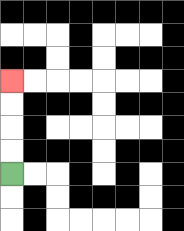{'start': '[0, 7]', 'end': '[0, 3]', 'path_directions': 'U,U,U,U', 'path_coordinates': '[[0, 7], [0, 6], [0, 5], [0, 4], [0, 3]]'}